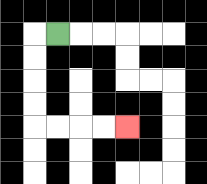{'start': '[2, 1]', 'end': '[5, 5]', 'path_directions': 'L,D,D,D,D,R,R,R,R', 'path_coordinates': '[[2, 1], [1, 1], [1, 2], [1, 3], [1, 4], [1, 5], [2, 5], [3, 5], [4, 5], [5, 5]]'}